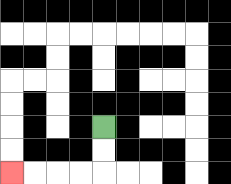{'start': '[4, 5]', 'end': '[0, 7]', 'path_directions': 'D,D,L,L,L,L', 'path_coordinates': '[[4, 5], [4, 6], [4, 7], [3, 7], [2, 7], [1, 7], [0, 7]]'}